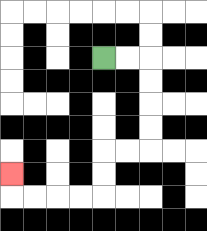{'start': '[4, 2]', 'end': '[0, 7]', 'path_directions': 'R,R,D,D,D,D,L,L,D,D,L,L,L,L,U', 'path_coordinates': '[[4, 2], [5, 2], [6, 2], [6, 3], [6, 4], [6, 5], [6, 6], [5, 6], [4, 6], [4, 7], [4, 8], [3, 8], [2, 8], [1, 8], [0, 8], [0, 7]]'}